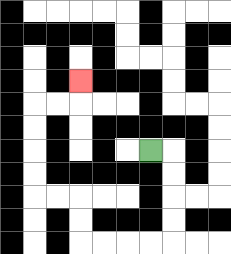{'start': '[6, 6]', 'end': '[3, 3]', 'path_directions': 'R,D,D,D,D,L,L,L,L,U,U,L,L,U,U,U,U,R,R,U', 'path_coordinates': '[[6, 6], [7, 6], [7, 7], [7, 8], [7, 9], [7, 10], [6, 10], [5, 10], [4, 10], [3, 10], [3, 9], [3, 8], [2, 8], [1, 8], [1, 7], [1, 6], [1, 5], [1, 4], [2, 4], [3, 4], [3, 3]]'}